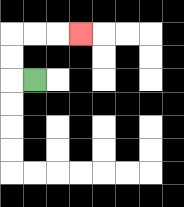{'start': '[1, 3]', 'end': '[3, 1]', 'path_directions': 'L,U,U,R,R,R', 'path_coordinates': '[[1, 3], [0, 3], [0, 2], [0, 1], [1, 1], [2, 1], [3, 1]]'}